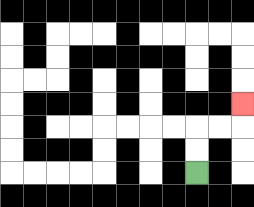{'start': '[8, 7]', 'end': '[10, 4]', 'path_directions': 'U,U,R,R,U', 'path_coordinates': '[[8, 7], [8, 6], [8, 5], [9, 5], [10, 5], [10, 4]]'}